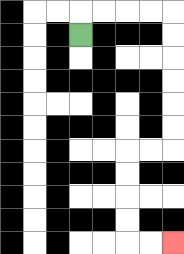{'start': '[3, 1]', 'end': '[7, 10]', 'path_directions': 'U,R,R,R,R,D,D,D,D,D,D,L,L,D,D,D,D,R,R', 'path_coordinates': '[[3, 1], [3, 0], [4, 0], [5, 0], [6, 0], [7, 0], [7, 1], [7, 2], [7, 3], [7, 4], [7, 5], [7, 6], [6, 6], [5, 6], [5, 7], [5, 8], [5, 9], [5, 10], [6, 10], [7, 10]]'}